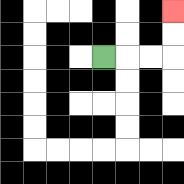{'start': '[4, 2]', 'end': '[7, 0]', 'path_directions': 'R,R,R,U,U', 'path_coordinates': '[[4, 2], [5, 2], [6, 2], [7, 2], [7, 1], [7, 0]]'}